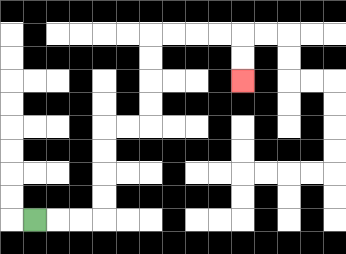{'start': '[1, 9]', 'end': '[10, 3]', 'path_directions': 'R,R,R,U,U,U,U,R,R,U,U,U,U,R,R,R,R,D,D', 'path_coordinates': '[[1, 9], [2, 9], [3, 9], [4, 9], [4, 8], [4, 7], [4, 6], [4, 5], [5, 5], [6, 5], [6, 4], [6, 3], [6, 2], [6, 1], [7, 1], [8, 1], [9, 1], [10, 1], [10, 2], [10, 3]]'}